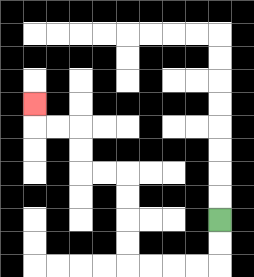{'start': '[9, 9]', 'end': '[1, 4]', 'path_directions': 'D,D,L,L,L,L,U,U,U,U,L,L,U,U,L,L,U', 'path_coordinates': '[[9, 9], [9, 10], [9, 11], [8, 11], [7, 11], [6, 11], [5, 11], [5, 10], [5, 9], [5, 8], [5, 7], [4, 7], [3, 7], [3, 6], [3, 5], [2, 5], [1, 5], [1, 4]]'}